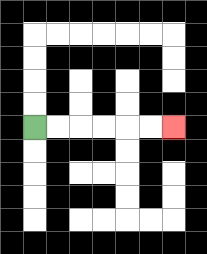{'start': '[1, 5]', 'end': '[7, 5]', 'path_directions': 'R,R,R,R,R,R', 'path_coordinates': '[[1, 5], [2, 5], [3, 5], [4, 5], [5, 5], [6, 5], [7, 5]]'}